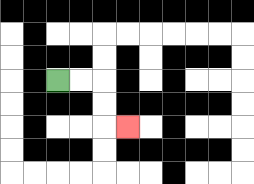{'start': '[2, 3]', 'end': '[5, 5]', 'path_directions': 'R,R,D,D,R', 'path_coordinates': '[[2, 3], [3, 3], [4, 3], [4, 4], [4, 5], [5, 5]]'}